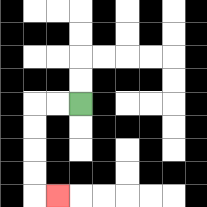{'start': '[3, 4]', 'end': '[2, 8]', 'path_directions': 'L,L,D,D,D,D,R', 'path_coordinates': '[[3, 4], [2, 4], [1, 4], [1, 5], [1, 6], [1, 7], [1, 8], [2, 8]]'}